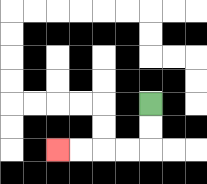{'start': '[6, 4]', 'end': '[2, 6]', 'path_directions': 'D,D,L,L,L,L', 'path_coordinates': '[[6, 4], [6, 5], [6, 6], [5, 6], [4, 6], [3, 6], [2, 6]]'}